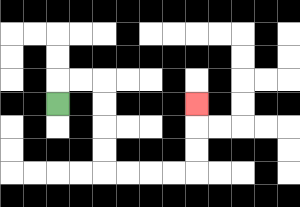{'start': '[2, 4]', 'end': '[8, 4]', 'path_directions': 'U,R,R,D,D,D,D,R,R,R,R,U,U,U', 'path_coordinates': '[[2, 4], [2, 3], [3, 3], [4, 3], [4, 4], [4, 5], [4, 6], [4, 7], [5, 7], [6, 7], [7, 7], [8, 7], [8, 6], [8, 5], [8, 4]]'}